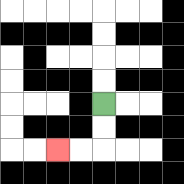{'start': '[4, 4]', 'end': '[2, 6]', 'path_directions': 'D,D,L,L', 'path_coordinates': '[[4, 4], [4, 5], [4, 6], [3, 6], [2, 6]]'}